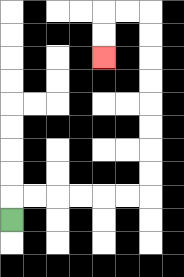{'start': '[0, 9]', 'end': '[4, 2]', 'path_directions': 'U,R,R,R,R,R,R,U,U,U,U,U,U,U,U,L,L,D,D', 'path_coordinates': '[[0, 9], [0, 8], [1, 8], [2, 8], [3, 8], [4, 8], [5, 8], [6, 8], [6, 7], [6, 6], [6, 5], [6, 4], [6, 3], [6, 2], [6, 1], [6, 0], [5, 0], [4, 0], [4, 1], [4, 2]]'}